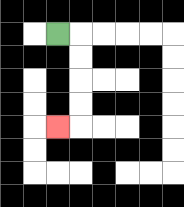{'start': '[2, 1]', 'end': '[2, 5]', 'path_directions': 'R,D,D,D,D,L', 'path_coordinates': '[[2, 1], [3, 1], [3, 2], [3, 3], [3, 4], [3, 5], [2, 5]]'}